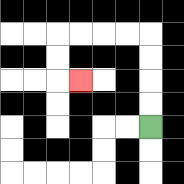{'start': '[6, 5]', 'end': '[3, 3]', 'path_directions': 'U,U,U,U,L,L,L,L,D,D,R', 'path_coordinates': '[[6, 5], [6, 4], [6, 3], [6, 2], [6, 1], [5, 1], [4, 1], [3, 1], [2, 1], [2, 2], [2, 3], [3, 3]]'}